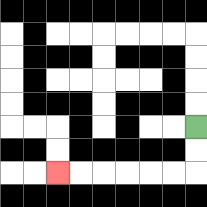{'start': '[8, 5]', 'end': '[2, 7]', 'path_directions': 'D,D,L,L,L,L,L,L', 'path_coordinates': '[[8, 5], [8, 6], [8, 7], [7, 7], [6, 7], [5, 7], [4, 7], [3, 7], [2, 7]]'}